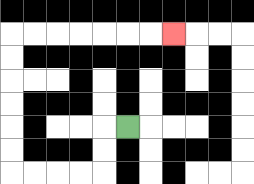{'start': '[5, 5]', 'end': '[7, 1]', 'path_directions': 'L,D,D,L,L,L,L,U,U,U,U,U,U,R,R,R,R,R,R,R', 'path_coordinates': '[[5, 5], [4, 5], [4, 6], [4, 7], [3, 7], [2, 7], [1, 7], [0, 7], [0, 6], [0, 5], [0, 4], [0, 3], [0, 2], [0, 1], [1, 1], [2, 1], [3, 1], [4, 1], [5, 1], [6, 1], [7, 1]]'}